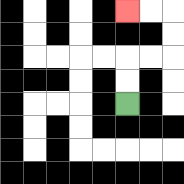{'start': '[5, 4]', 'end': '[5, 0]', 'path_directions': 'U,U,R,R,U,U,L,L', 'path_coordinates': '[[5, 4], [5, 3], [5, 2], [6, 2], [7, 2], [7, 1], [7, 0], [6, 0], [5, 0]]'}